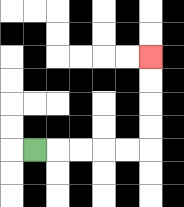{'start': '[1, 6]', 'end': '[6, 2]', 'path_directions': 'R,R,R,R,R,U,U,U,U', 'path_coordinates': '[[1, 6], [2, 6], [3, 6], [4, 6], [5, 6], [6, 6], [6, 5], [6, 4], [6, 3], [6, 2]]'}